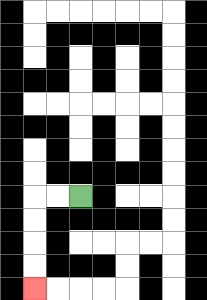{'start': '[3, 8]', 'end': '[1, 12]', 'path_directions': 'L,L,D,D,D,D', 'path_coordinates': '[[3, 8], [2, 8], [1, 8], [1, 9], [1, 10], [1, 11], [1, 12]]'}